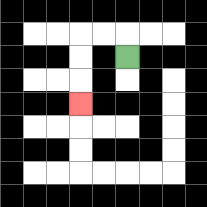{'start': '[5, 2]', 'end': '[3, 4]', 'path_directions': 'U,L,L,D,D,D', 'path_coordinates': '[[5, 2], [5, 1], [4, 1], [3, 1], [3, 2], [3, 3], [3, 4]]'}